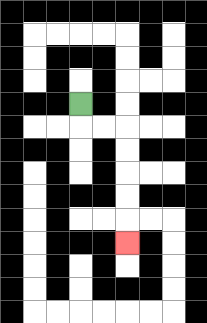{'start': '[3, 4]', 'end': '[5, 10]', 'path_directions': 'D,R,R,D,D,D,D,D', 'path_coordinates': '[[3, 4], [3, 5], [4, 5], [5, 5], [5, 6], [5, 7], [5, 8], [5, 9], [5, 10]]'}